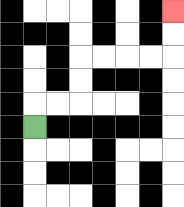{'start': '[1, 5]', 'end': '[7, 0]', 'path_directions': 'U,R,R,U,U,R,R,R,R,U,U', 'path_coordinates': '[[1, 5], [1, 4], [2, 4], [3, 4], [3, 3], [3, 2], [4, 2], [5, 2], [6, 2], [7, 2], [7, 1], [7, 0]]'}